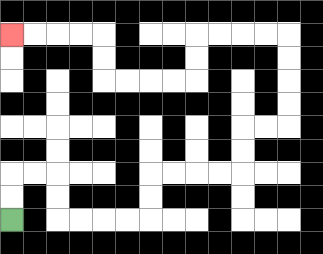{'start': '[0, 9]', 'end': '[0, 1]', 'path_directions': 'U,U,R,R,D,D,R,R,R,R,U,U,R,R,R,R,U,U,R,R,U,U,U,U,L,L,L,L,D,D,L,L,L,L,U,U,L,L,L,L', 'path_coordinates': '[[0, 9], [0, 8], [0, 7], [1, 7], [2, 7], [2, 8], [2, 9], [3, 9], [4, 9], [5, 9], [6, 9], [6, 8], [6, 7], [7, 7], [8, 7], [9, 7], [10, 7], [10, 6], [10, 5], [11, 5], [12, 5], [12, 4], [12, 3], [12, 2], [12, 1], [11, 1], [10, 1], [9, 1], [8, 1], [8, 2], [8, 3], [7, 3], [6, 3], [5, 3], [4, 3], [4, 2], [4, 1], [3, 1], [2, 1], [1, 1], [0, 1]]'}